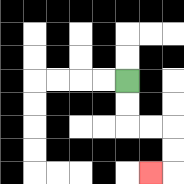{'start': '[5, 3]', 'end': '[6, 7]', 'path_directions': 'D,D,R,R,D,D,L', 'path_coordinates': '[[5, 3], [5, 4], [5, 5], [6, 5], [7, 5], [7, 6], [7, 7], [6, 7]]'}